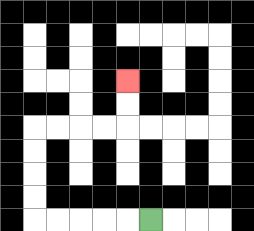{'start': '[6, 9]', 'end': '[5, 3]', 'path_directions': 'L,L,L,L,L,U,U,U,U,R,R,R,R,U,U', 'path_coordinates': '[[6, 9], [5, 9], [4, 9], [3, 9], [2, 9], [1, 9], [1, 8], [1, 7], [1, 6], [1, 5], [2, 5], [3, 5], [4, 5], [5, 5], [5, 4], [5, 3]]'}